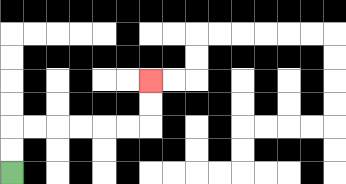{'start': '[0, 7]', 'end': '[6, 3]', 'path_directions': 'U,U,R,R,R,R,R,R,U,U', 'path_coordinates': '[[0, 7], [0, 6], [0, 5], [1, 5], [2, 5], [3, 5], [4, 5], [5, 5], [6, 5], [6, 4], [6, 3]]'}